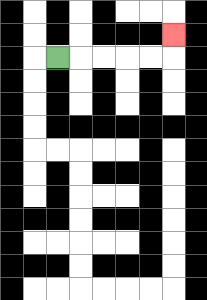{'start': '[2, 2]', 'end': '[7, 1]', 'path_directions': 'R,R,R,R,R,U', 'path_coordinates': '[[2, 2], [3, 2], [4, 2], [5, 2], [6, 2], [7, 2], [7, 1]]'}